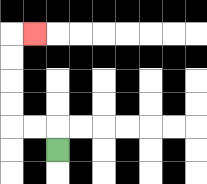{'start': '[2, 6]', 'end': '[1, 1]', 'path_directions': 'U,L,L,U,U,U,U,R', 'path_coordinates': '[[2, 6], [2, 5], [1, 5], [0, 5], [0, 4], [0, 3], [0, 2], [0, 1], [1, 1]]'}